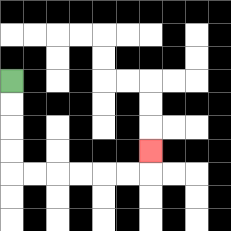{'start': '[0, 3]', 'end': '[6, 6]', 'path_directions': 'D,D,D,D,R,R,R,R,R,R,U', 'path_coordinates': '[[0, 3], [0, 4], [0, 5], [0, 6], [0, 7], [1, 7], [2, 7], [3, 7], [4, 7], [5, 7], [6, 7], [6, 6]]'}